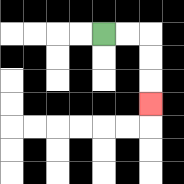{'start': '[4, 1]', 'end': '[6, 4]', 'path_directions': 'R,R,D,D,D', 'path_coordinates': '[[4, 1], [5, 1], [6, 1], [6, 2], [6, 3], [6, 4]]'}